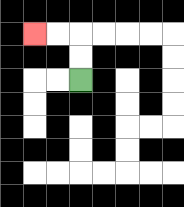{'start': '[3, 3]', 'end': '[1, 1]', 'path_directions': 'U,U,L,L', 'path_coordinates': '[[3, 3], [3, 2], [3, 1], [2, 1], [1, 1]]'}